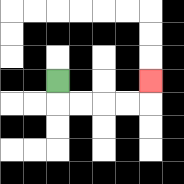{'start': '[2, 3]', 'end': '[6, 3]', 'path_directions': 'D,R,R,R,R,U', 'path_coordinates': '[[2, 3], [2, 4], [3, 4], [4, 4], [5, 4], [6, 4], [6, 3]]'}